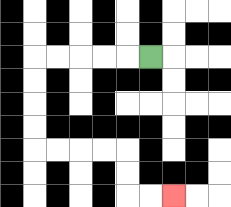{'start': '[6, 2]', 'end': '[7, 8]', 'path_directions': 'L,L,L,L,L,D,D,D,D,R,R,R,R,D,D,R,R', 'path_coordinates': '[[6, 2], [5, 2], [4, 2], [3, 2], [2, 2], [1, 2], [1, 3], [1, 4], [1, 5], [1, 6], [2, 6], [3, 6], [4, 6], [5, 6], [5, 7], [5, 8], [6, 8], [7, 8]]'}